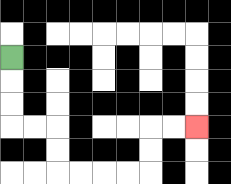{'start': '[0, 2]', 'end': '[8, 5]', 'path_directions': 'D,D,D,R,R,D,D,R,R,R,R,U,U,R,R', 'path_coordinates': '[[0, 2], [0, 3], [0, 4], [0, 5], [1, 5], [2, 5], [2, 6], [2, 7], [3, 7], [4, 7], [5, 7], [6, 7], [6, 6], [6, 5], [7, 5], [8, 5]]'}